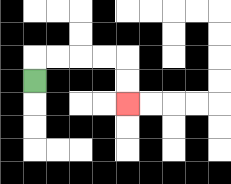{'start': '[1, 3]', 'end': '[5, 4]', 'path_directions': 'U,R,R,R,R,D,D', 'path_coordinates': '[[1, 3], [1, 2], [2, 2], [3, 2], [4, 2], [5, 2], [5, 3], [5, 4]]'}